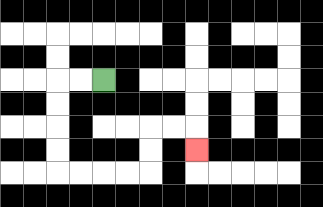{'start': '[4, 3]', 'end': '[8, 6]', 'path_directions': 'L,L,D,D,D,D,R,R,R,R,U,U,R,R,D', 'path_coordinates': '[[4, 3], [3, 3], [2, 3], [2, 4], [2, 5], [2, 6], [2, 7], [3, 7], [4, 7], [5, 7], [6, 7], [6, 6], [6, 5], [7, 5], [8, 5], [8, 6]]'}